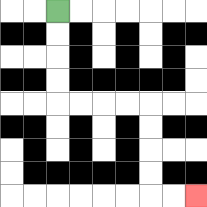{'start': '[2, 0]', 'end': '[8, 8]', 'path_directions': 'D,D,D,D,R,R,R,R,D,D,D,D,R,R', 'path_coordinates': '[[2, 0], [2, 1], [2, 2], [2, 3], [2, 4], [3, 4], [4, 4], [5, 4], [6, 4], [6, 5], [6, 6], [6, 7], [6, 8], [7, 8], [8, 8]]'}